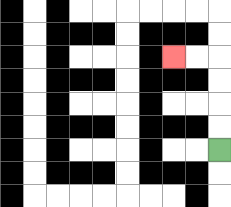{'start': '[9, 6]', 'end': '[7, 2]', 'path_directions': 'U,U,U,U,L,L', 'path_coordinates': '[[9, 6], [9, 5], [9, 4], [9, 3], [9, 2], [8, 2], [7, 2]]'}